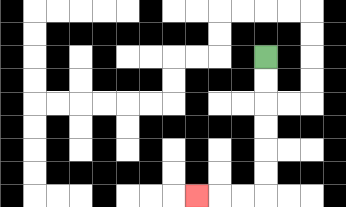{'start': '[11, 2]', 'end': '[8, 8]', 'path_directions': 'D,D,D,D,D,D,L,L,L', 'path_coordinates': '[[11, 2], [11, 3], [11, 4], [11, 5], [11, 6], [11, 7], [11, 8], [10, 8], [9, 8], [8, 8]]'}